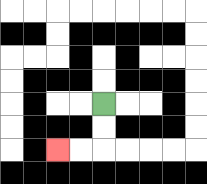{'start': '[4, 4]', 'end': '[2, 6]', 'path_directions': 'D,D,L,L', 'path_coordinates': '[[4, 4], [4, 5], [4, 6], [3, 6], [2, 6]]'}